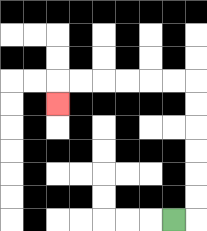{'start': '[7, 9]', 'end': '[2, 4]', 'path_directions': 'R,U,U,U,U,U,U,L,L,L,L,L,L,D', 'path_coordinates': '[[7, 9], [8, 9], [8, 8], [8, 7], [8, 6], [8, 5], [8, 4], [8, 3], [7, 3], [6, 3], [5, 3], [4, 3], [3, 3], [2, 3], [2, 4]]'}